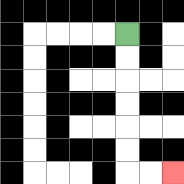{'start': '[5, 1]', 'end': '[7, 7]', 'path_directions': 'D,D,D,D,D,D,R,R', 'path_coordinates': '[[5, 1], [5, 2], [5, 3], [5, 4], [5, 5], [5, 6], [5, 7], [6, 7], [7, 7]]'}